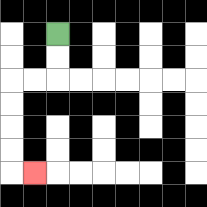{'start': '[2, 1]', 'end': '[1, 7]', 'path_directions': 'D,D,L,L,D,D,D,D,R', 'path_coordinates': '[[2, 1], [2, 2], [2, 3], [1, 3], [0, 3], [0, 4], [0, 5], [0, 6], [0, 7], [1, 7]]'}